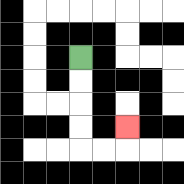{'start': '[3, 2]', 'end': '[5, 5]', 'path_directions': 'D,D,D,D,R,R,U', 'path_coordinates': '[[3, 2], [3, 3], [3, 4], [3, 5], [3, 6], [4, 6], [5, 6], [5, 5]]'}